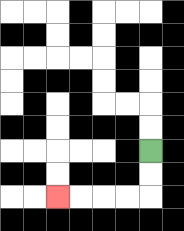{'start': '[6, 6]', 'end': '[2, 8]', 'path_directions': 'D,D,L,L,L,L', 'path_coordinates': '[[6, 6], [6, 7], [6, 8], [5, 8], [4, 8], [3, 8], [2, 8]]'}